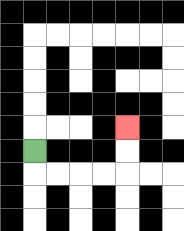{'start': '[1, 6]', 'end': '[5, 5]', 'path_directions': 'D,R,R,R,R,U,U', 'path_coordinates': '[[1, 6], [1, 7], [2, 7], [3, 7], [4, 7], [5, 7], [5, 6], [5, 5]]'}